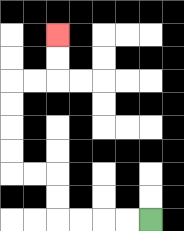{'start': '[6, 9]', 'end': '[2, 1]', 'path_directions': 'L,L,L,L,U,U,L,L,U,U,U,U,R,R,U,U', 'path_coordinates': '[[6, 9], [5, 9], [4, 9], [3, 9], [2, 9], [2, 8], [2, 7], [1, 7], [0, 7], [0, 6], [0, 5], [0, 4], [0, 3], [1, 3], [2, 3], [2, 2], [2, 1]]'}